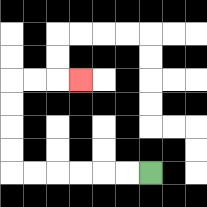{'start': '[6, 7]', 'end': '[3, 3]', 'path_directions': 'L,L,L,L,L,L,U,U,U,U,R,R,R', 'path_coordinates': '[[6, 7], [5, 7], [4, 7], [3, 7], [2, 7], [1, 7], [0, 7], [0, 6], [0, 5], [0, 4], [0, 3], [1, 3], [2, 3], [3, 3]]'}